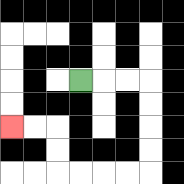{'start': '[3, 3]', 'end': '[0, 5]', 'path_directions': 'R,R,R,D,D,D,D,L,L,L,L,U,U,L,L', 'path_coordinates': '[[3, 3], [4, 3], [5, 3], [6, 3], [6, 4], [6, 5], [6, 6], [6, 7], [5, 7], [4, 7], [3, 7], [2, 7], [2, 6], [2, 5], [1, 5], [0, 5]]'}